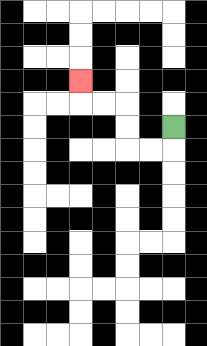{'start': '[7, 5]', 'end': '[3, 3]', 'path_directions': 'D,L,L,U,U,L,L,U', 'path_coordinates': '[[7, 5], [7, 6], [6, 6], [5, 6], [5, 5], [5, 4], [4, 4], [3, 4], [3, 3]]'}